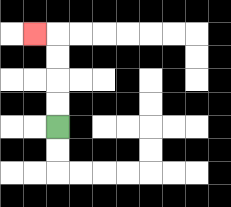{'start': '[2, 5]', 'end': '[1, 1]', 'path_directions': 'U,U,U,U,L', 'path_coordinates': '[[2, 5], [2, 4], [2, 3], [2, 2], [2, 1], [1, 1]]'}